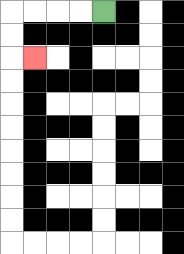{'start': '[4, 0]', 'end': '[1, 2]', 'path_directions': 'L,L,L,L,D,D,R', 'path_coordinates': '[[4, 0], [3, 0], [2, 0], [1, 0], [0, 0], [0, 1], [0, 2], [1, 2]]'}